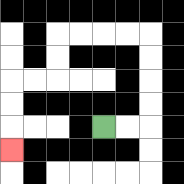{'start': '[4, 5]', 'end': '[0, 6]', 'path_directions': 'R,R,U,U,U,U,L,L,L,L,D,D,L,L,D,D,D', 'path_coordinates': '[[4, 5], [5, 5], [6, 5], [6, 4], [6, 3], [6, 2], [6, 1], [5, 1], [4, 1], [3, 1], [2, 1], [2, 2], [2, 3], [1, 3], [0, 3], [0, 4], [0, 5], [0, 6]]'}